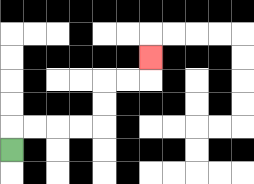{'start': '[0, 6]', 'end': '[6, 2]', 'path_directions': 'U,R,R,R,R,U,U,R,R,U', 'path_coordinates': '[[0, 6], [0, 5], [1, 5], [2, 5], [3, 5], [4, 5], [4, 4], [4, 3], [5, 3], [6, 3], [6, 2]]'}